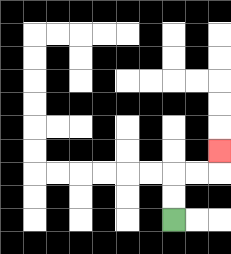{'start': '[7, 9]', 'end': '[9, 6]', 'path_directions': 'U,U,R,R,U', 'path_coordinates': '[[7, 9], [7, 8], [7, 7], [8, 7], [9, 7], [9, 6]]'}